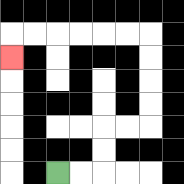{'start': '[2, 7]', 'end': '[0, 2]', 'path_directions': 'R,R,U,U,R,R,U,U,U,U,L,L,L,L,L,L,D', 'path_coordinates': '[[2, 7], [3, 7], [4, 7], [4, 6], [4, 5], [5, 5], [6, 5], [6, 4], [6, 3], [6, 2], [6, 1], [5, 1], [4, 1], [3, 1], [2, 1], [1, 1], [0, 1], [0, 2]]'}